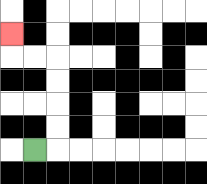{'start': '[1, 6]', 'end': '[0, 1]', 'path_directions': 'R,U,U,U,U,L,L,U', 'path_coordinates': '[[1, 6], [2, 6], [2, 5], [2, 4], [2, 3], [2, 2], [1, 2], [0, 2], [0, 1]]'}